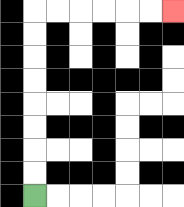{'start': '[1, 8]', 'end': '[7, 0]', 'path_directions': 'U,U,U,U,U,U,U,U,R,R,R,R,R,R', 'path_coordinates': '[[1, 8], [1, 7], [1, 6], [1, 5], [1, 4], [1, 3], [1, 2], [1, 1], [1, 0], [2, 0], [3, 0], [4, 0], [5, 0], [6, 0], [7, 0]]'}